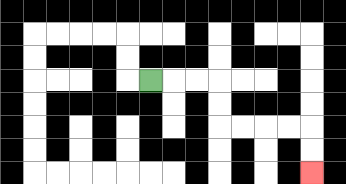{'start': '[6, 3]', 'end': '[13, 7]', 'path_directions': 'R,R,R,D,D,R,R,R,R,D,D', 'path_coordinates': '[[6, 3], [7, 3], [8, 3], [9, 3], [9, 4], [9, 5], [10, 5], [11, 5], [12, 5], [13, 5], [13, 6], [13, 7]]'}